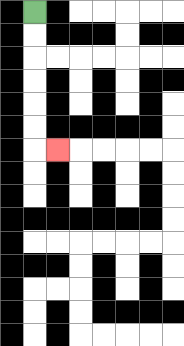{'start': '[1, 0]', 'end': '[2, 6]', 'path_directions': 'D,D,D,D,D,D,R', 'path_coordinates': '[[1, 0], [1, 1], [1, 2], [1, 3], [1, 4], [1, 5], [1, 6], [2, 6]]'}